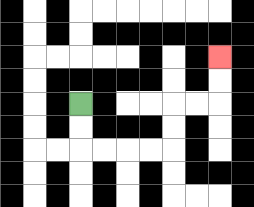{'start': '[3, 4]', 'end': '[9, 2]', 'path_directions': 'D,D,R,R,R,R,U,U,R,R,U,U', 'path_coordinates': '[[3, 4], [3, 5], [3, 6], [4, 6], [5, 6], [6, 6], [7, 6], [7, 5], [7, 4], [8, 4], [9, 4], [9, 3], [9, 2]]'}